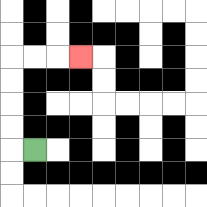{'start': '[1, 6]', 'end': '[3, 2]', 'path_directions': 'L,U,U,U,U,R,R,R', 'path_coordinates': '[[1, 6], [0, 6], [0, 5], [0, 4], [0, 3], [0, 2], [1, 2], [2, 2], [3, 2]]'}